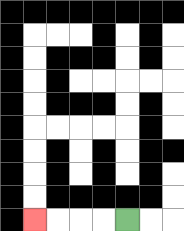{'start': '[5, 9]', 'end': '[1, 9]', 'path_directions': 'L,L,L,L', 'path_coordinates': '[[5, 9], [4, 9], [3, 9], [2, 9], [1, 9]]'}